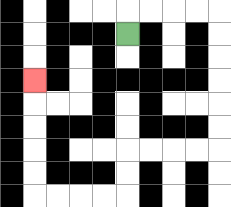{'start': '[5, 1]', 'end': '[1, 3]', 'path_directions': 'U,R,R,R,R,D,D,D,D,D,D,L,L,L,L,D,D,L,L,L,L,U,U,U,U,U', 'path_coordinates': '[[5, 1], [5, 0], [6, 0], [7, 0], [8, 0], [9, 0], [9, 1], [9, 2], [9, 3], [9, 4], [9, 5], [9, 6], [8, 6], [7, 6], [6, 6], [5, 6], [5, 7], [5, 8], [4, 8], [3, 8], [2, 8], [1, 8], [1, 7], [1, 6], [1, 5], [1, 4], [1, 3]]'}